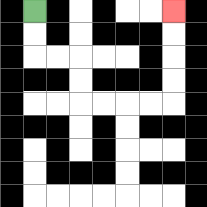{'start': '[1, 0]', 'end': '[7, 0]', 'path_directions': 'D,D,R,R,D,D,R,R,R,R,U,U,U,U', 'path_coordinates': '[[1, 0], [1, 1], [1, 2], [2, 2], [3, 2], [3, 3], [3, 4], [4, 4], [5, 4], [6, 4], [7, 4], [7, 3], [7, 2], [7, 1], [7, 0]]'}